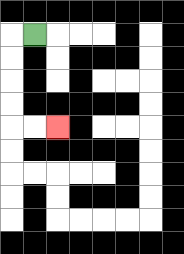{'start': '[1, 1]', 'end': '[2, 5]', 'path_directions': 'L,D,D,D,D,R,R', 'path_coordinates': '[[1, 1], [0, 1], [0, 2], [0, 3], [0, 4], [0, 5], [1, 5], [2, 5]]'}